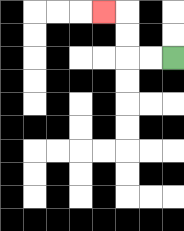{'start': '[7, 2]', 'end': '[4, 0]', 'path_directions': 'L,L,U,U,L', 'path_coordinates': '[[7, 2], [6, 2], [5, 2], [5, 1], [5, 0], [4, 0]]'}